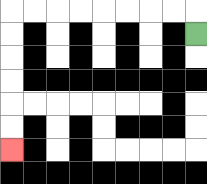{'start': '[8, 1]', 'end': '[0, 6]', 'path_directions': 'U,L,L,L,L,L,L,L,L,D,D,D,D,D,D', 'path_coordinates': '[[8, 1], [8, 0], [7, 0], [6, 0], [5, 0], [4, 0], [3, 0], [2, 0], [1, 0], [0, 0], [0, 1], [0, 2], [0, 3], [0, 4], [0, 5], [0, 6]]'}